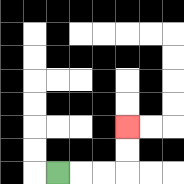{'start': '[2, 7]', 'end': '[5, 5]', 'path_directions': 'R,R,R,U,U', 'path_coordinates': '[[2, 7], [3, 7], [4, 7], [5, 7], [5, 6], [5, 5]]'}